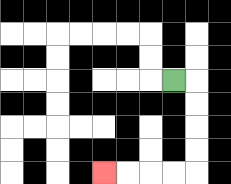{'start': '[7, 3]', 'end': '[4, 7]', 'path_directions': 'R,D,D,D,D,L,L,L,L', 'path_coordinates': '[[7, 3], [8, 3], [8, 4], [8, 5], [8, 6], [8, 7], [7, 7], [6, 7], [5, 7], [4, 7]]'}